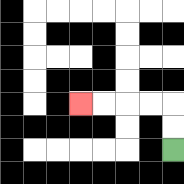{'start': '[7, 6]', 'end': '[3, 4]', 'path_directions': 'U,U,L,L,L,L', 'path_coordinates': '[[7, 6], [7, 5], [7, 4], [6, 4], [5, 4], [4, 4], [3, 4]]'}